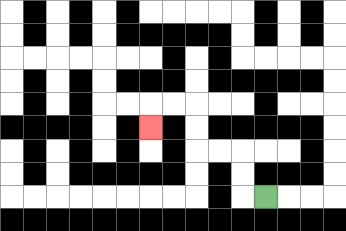{'start': '[11, 8]', 'end': '[6, 5]', 'path_directions': 'L,U,U,L,L,U,U,L,L,D', 'path_coordinates': '[[11, 8], [10, 8], [10, 7], [10, 6], [9, 6], [8, 6], [8, 5], [8, 4], [7, 4], [6, 4], [6, 5]]'}